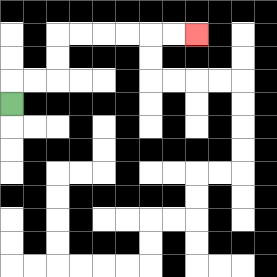{'start': '[0, 4]', 'end': '[8, 1]', 'path_directions': 'U,R,R,U,U,R,R,R,R,R,R', 'path_coordinates': '[[0, 4], [0, 3], [1, 3], [2, 3], [2, 2], [2, 1], [3, 1], [4, 1], [5, 1], [6, 1], [7, 1], [8, 1]]'}